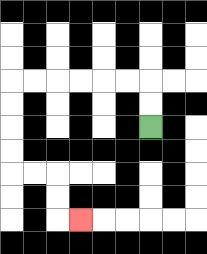{'start': '[6, 5]', 'end': '[3, 9]', 'path_directions': 'U,U,L,L,L,L,L,L,D,D,D,D,R,R,D,D,R', 'path_coordinates': '[[6, 5], [6, 4], [6, 3], [5, 3], [4, 3], [3, 3], [2, 3], [1, 3], [0, 3], [0, 4], [0, 5], [0, 6], [0, 7], [1, 7], [2, 7], [2, 8], [2, 9], [3, 9]]'}